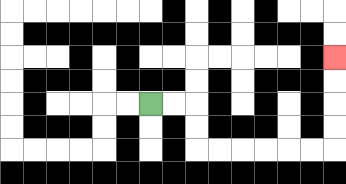{'start': '[6, 4]', 'end': '[14, 2]', 'path_directions': 'R,R,D,D,R,R,R,R,R,R,U,U,U,U', 'path_coordinates': '[[6, 4], [7, 4], [8, 4], [8, 5], [8, 6], [9, 6], [10, 6], [11, 6], [12, 6], [13, 6], [14, 6], [14, 5], [14, 4], [14, 3], [14, 2]]'}